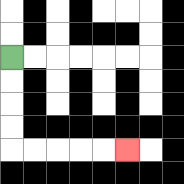{'start': '[0, 2]', 'end': '[5, 6]', 'path_directions': 'D,D,D,D,R,R,R,R,R', 'path_coordinates': '[[0, 2], [0, 3], [0, 4], [0, 5], [0, 6], [1, 6], [2, 6], [3, 6], [4, 6], [5, 6]]'}